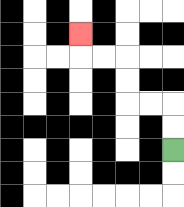{'start': '[7, 6]', 'end': '[3, 1]', 'path_directions': 'U,U,L,L,U,U,L,L,U', 'path_coordinates': '[[7, 6], [7, 5], [7, 4], [6, 4], [5, 4], [5, 3], [5, 2], [4, 2], [3, 2], [3, 1]]'}